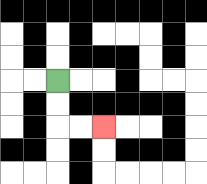{'start': '[2, 3]', 'end': '[4, 5]', 'path_directions': 'D,D,R,R', 'path_coordinates': '[[2, 3], [2, 4], [2, 5], [3, 5], [4, 5]]'}